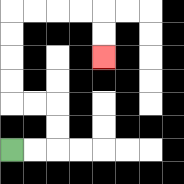{'start': '[0, 6]', 'end': '[4, 2]', 'path_directions': 'R,R,U,U,L,L,U,U,U,U,R,R,R,R,D,D', 'path_coordinates': '[[0, 6], [1, 6], [2, 6], [2, 5], [2, 4], [1, 4], [0, 4], [0, 3], [0, 2], [0, 1], [0, 0], [1, 0], [2, 0], [3, 0], [4, 0], [4, 1], [4, 2]]'}